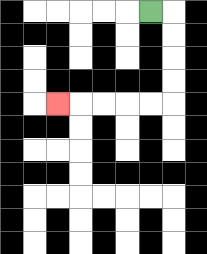{'start': '[6, 0]', 'end': '[2, 4]', 'path_directions': 'R,D,D,D,D,L,L,L,L,L', 'path_coordinates': '[[6, 0], [7, 0], [7, 1], [7, 2], [7, 3], [7, 4], [6, 4], [5, 4], [4, 4], [3, 4], [2, 4]]'}